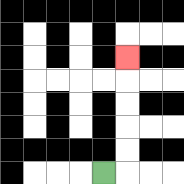{'start': '[4, 7]', 'end': '[5, 2]', 'path_directions': 'R,U,U,U,U,U', 'path_coordinates': '[[4, 7], [5, 7], [5, 6], [5, 5], [5, 4], [5, 3], [5, 2]]'}